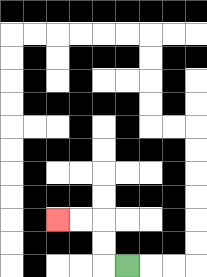{'start': '[5, 11]', 'end': '[2, 9]', 'path_directions': 'L,U,U,L,L', 'path_coordinates': '[[5, 11], [4, 11], [4, 10], [4, 9], [3, 9], [2, 9]]'}